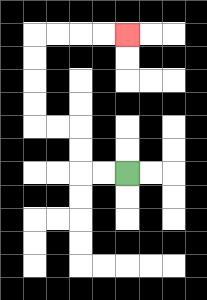{'start': '[5, 7]', 'end': '[5, 1]', 'path_directions': 'L,L,U,U,L,L,U,U,U,U,R,R,R,R', 'path_coordinates': '[[5, 7], [4, 7], [3, 7], [3, 6], [3, 5], [2, 5], [1, 5], [1, 4], [1, 3], [1, 2], [1, 1], [2, 1], [3, 1], [4, 1], [5, 1]]'}